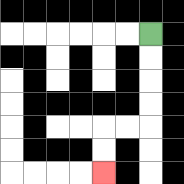{'start': '[6, 1]', 'end': '[4, 7]', 'path_directions': 'D,D,D,D,L,L,D,D', 'path_coordinates': '[[6, 1], [6, 2], [6, 3], [6, 4], [6, 5], [5, 5], [4, 5], [4, 6], [4, 7]]'}